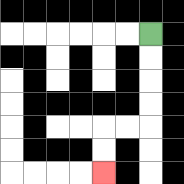{'start': '[6, 1]', 'end': '[4, 7]', 'path_directions': 'D,D,D,D,L,L,D,D', 'path_coordinates': '[[6, 1], [6, 2], [6, 3], [6, 4], [6, 5], [5, 5], [4, 5], [4, 6], [4, 7]]'}